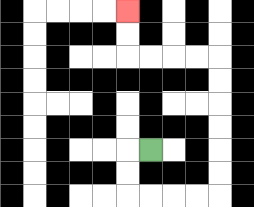{'start': '[6, 6]', 'end': '[5, 0]', 'path_directions': 'L,D,D,R,R,R,R,U,U,U,U,U,U,L,L,L,L,U,U', 'path_coordinates': '[[6, 6], [5, 6], [5, 7], [5, 8], [6, 8], [7, 8], [8, 8], [9, 8], [9, 7], [9, 6], [9, 5], [9, 4], [9, 3], [9, 2], [8, 2], [7, 2], [6, 2], [5, 2], [5, 1], [5, 0]]'}